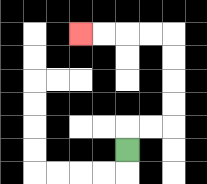{'start': '[5, 6]', 'end': '[3, 1]', 'path_directions': 'U,R,R,U,U,U,U,L,L,L,L', 'path_coordinates': '[[5, 6], [5, 5], [6, 5], [7, 5], [7, 4], [7, 3], [7, 2], [7, 1], [6, 1], [5, 1], [4, 1], [3, 1]]'}